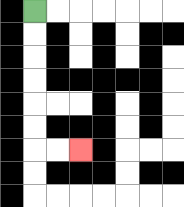{'start': '[1, 0]', 'end': '[3, 6]', 'path_directions': 'D,D,D,D,D,D,R,R', 'path_coordinates': '[[1, 0], [1, 1], [1, 2], [1, 3], [1, 4], [1, 5], [1, 6], [2, 6], [3, 6]]'}